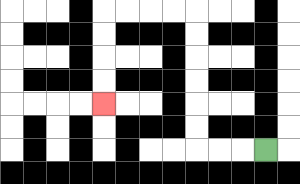{'start': '[11, 6]', 'end': '[4, 4]', 'path_directions': 'L,L,L,U,U,U,U,U,U,L,L,L,L,D,D,D,D', 'path_coordinates': '[[11, 6], [10, 6], [9, 6], [8, 6], [8, 5], [8, 4], [8, 3], [8, 2], [8, 1], [8, 0], [7, 0], [6, 0], [5, 0], [4, 0], [4, 1], [4, 2], [4, 3], [4, 4]]'}